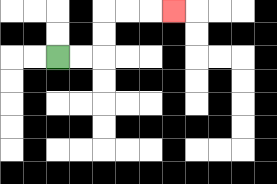{'start': '[2, 2]', 'end': '[7, 0]', 'path_directions': 'R,R,U,U,R,R,R', 'path_coordinates': '[[2, 2], [3, 2], [4, 2], [4, 1], [4, 0], [5, 0], [6, 0], [7, 0]]'}